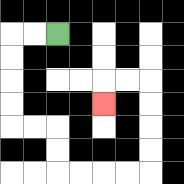{'start': '[2, 1]', 'end': '[4, 4]', 'path_directions': 'L,L,D,D,D,D,R,R,D,D,R,R,R,R,U,U,U,U,L,L,D', 'path_coordinates': '[[2, 1], [1, 1], [0, 1], [0, 2], [0, 3], [0, 4], [0, 5], [1, 5], [2, 5], [2, 6], [2, 7], [3, 7], [4, 7], [5, 7], [6, 7], [6, 6], [6, 5], [6, 4], [6, 3], [5, 3], [4, 3], [4, 4]]'}